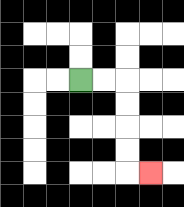{'start': '[3, 3]', 'end': '[6, 7]', 'path_directions': 'R,R,D,D,D,D,R', 'path_coordinates': '[[3, 3], [4, 3], [5, 3], [5, 4], [5, 5], [5, 6], [5, 7], [6, 7]]'}